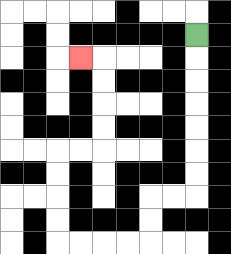{'start': '[8, 1]', 'end': '[3, 2]', 'path_directions': 'D,D,D,D,D,D,D,L,L,D,D,L,L,L,L,U,U,U,U,R,R,U,U,U,U,L', 'path_coordinates': '[[8, 1], [8, 2], [8, 3], [8, 4], [8, 5], [8, 6], [8, 7], [8, 8], [7, 8], [6, 8], [6, 9], [6, 10], [5, 10], [4, 10], [3, 10], [2, 10], [2, 9], [2, 8], [2, 7], [2, 6], [3, 6], [4, 6], [4, 5], [4, 4], [4, 3], [4, 2], [3, 2]]'}